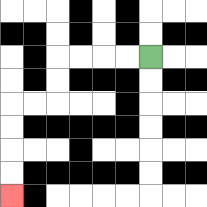{'start': '[6, 2]', 'end': '[0, 8]', 'path_directions': 'L,L,L,L,D,D,L,L,D,D,D,D', 'path_coordinates': '[[6, 2], [5, 2], [4, 2], [3, 2], [2, 2], [2, 3], [2, 4], [1, 4], [0, 4], [0, 5], [0, 6], [0, 7], [0, 8]]'}